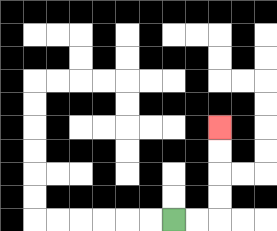{'start': '[7, 9]', 'end': '[9, 5]', 'path_directions': 'R,R,U,U,U,U', 'path_coordinates': '[[7, 9], [8, 9], [9, 9], [9, 8], [9, 7], [9, 6], [9, 5]]'}